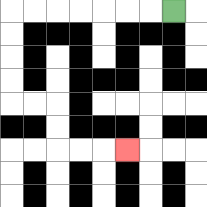{'start': '[7, 0]', 'end': '[5, 6]', 'path_directions': 'L,L,L,L,L,L,L,D,D,D,D,R,R,D,D,R,R,R', 'path_coordinates': '[[7, 0], [6, 0], [5, 0], [4, 0], [3, 0], [2, 0], [1, 0], [0, 0], [0, 1], [0, 2], [0, 3], [0, 4], [1, 4], [2, 4], [2, 5], [2, 6], [3, 6], [4, 6], [5, 6]]'}